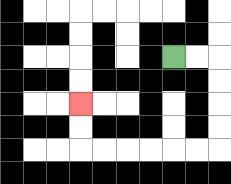{'start': '[7, 2]', 'end': '[3, 4]', 'path_directions': 'R,R,D,D,D,D,L,L,L,L,L,L,U,U', 'path_coordinates': '[[7, 2], [8, 2], [9, 2], [9, 3], [9, 4], [9, 5], [9, 6], [8, 6], [7, 6], [6, 6], [5, 6], [4, 6], [3, 6], [3, 5], [3, 4]]'}